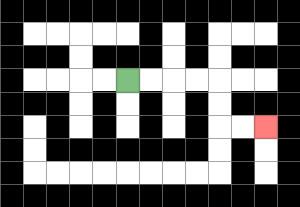{'start': '[5, 3]', 'end': '[11, 5]', 'path_directions': 'R,R,R,R,D,D,R,R', 'path_coordinates': '[[5, 3], [6, 3], [7, 3], [8, 3], [9, 3], [9, 4], [9, 5], [10, 5], [11, 5]]'}